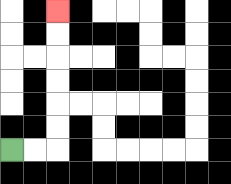{'start': '[0, 6]', 'end': '[2, 0]', 'path_directions': 'R,R,U,U,U,U,U,U', 'path_coordinates': '[[0, 6], [1, 6], [2, 6], [2, 5], [2, 4], [2, 3], [2, 2], [2, 1], [2, 0]]'}